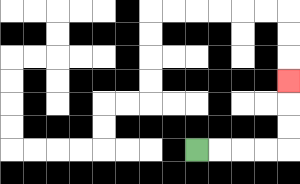{'start': '[8, 6]', 'end': '[12, 3]', 'path_directions': 'R,R,R,R,U,U,U', 'path_coordinates': '[[8, 6], [9, 6], [10, 6], [11, 6], [12, 6], [12, 5], [12, 4], [12, 3]]'}